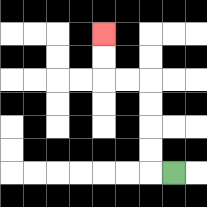{'start': '[7, 7]', 'end': '[4, 1]', 'path_directions': 'L,U,U,U,U,L,L,U,U', 'path_coordinates': '[[7, 7], [6, 7], [6, 6], [6, 5], [6, 4], [6, 3], [5, 3], [4, 3], [4, 2], [4, 1]]'}